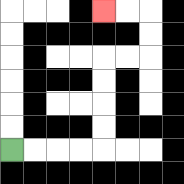{'start': '[0, 6]', 'end': '[4, 0]', 'path_directions': 'R,R,R,R,U,U,U,U,R,R,U,U,L,L', 'path_coordinates': '[[0, 6], [1, 6], [2, 6], [3, 6], [4, 6], [4, 5], [4, 4], [4, 3], [4, 2], [5, 2], [6, 2], [6, 1], [6, 0], [5, 0], [4, 0]]'}